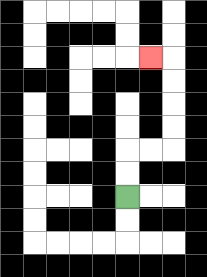{'start': '[5, 8]', 'end': '[6, 2]', 'path_directions': 'U,U,R,R,U,U,U,U,L', 'path_coordinates': '[[5, 8], [5, 7], [5, 6], [6, 6], [7, 6], [7, 5], [7, 4], [7, 3], [7, 2], [6, 2]]'}